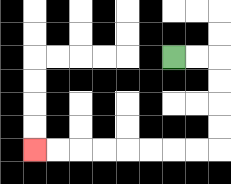{'start': '[7, 2]', 'end': '[1, 6]', 'path_directions': 'R,R,D,D,D,D,L,L,L,L,L,L,L,L', 'path_coordinates': '[[7, 2], [8, 2], [9, 2], [9, 3], [9, 4], [9, 5], [9, 6], [8, 6], [7, 6], [6, 6], [5, 6], [4, 6], [3, 6], [2, 6], [1, 6]]'}